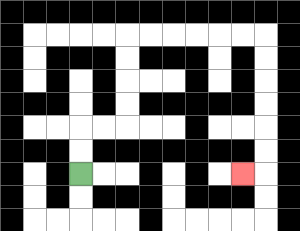{'start': '[3, 7]', 'end': '[10, 7]', 'path_directions': 'U,U,R,R,U,U,U,U,R,R,R,R,R,R,D,D,D,D,D,D,L', 'path_coordinates': '[[3, 7], [3, 6], [3, 5], [4, 5], [5, 5], [5, 4], [5, 3], [5, 2], [5, 1], [6, 1], [7, 1], [8, 1], [9, 1], [10, 1], [11, 1], [11, 2], [11, 3], [11, 4], [11, 5], [11, 6], [11, 7], [10, 7]]'}